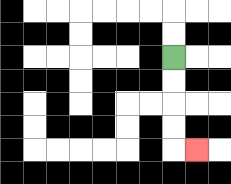{'start': '[7, 2]', 'end': '[8, 6]', 'path_directions': 'D,D,D,D,R', 'path_coordinates': '[[7, 2], [7, 3], [7, 4], [7, 5], [7, 6], [8, 6]]'}